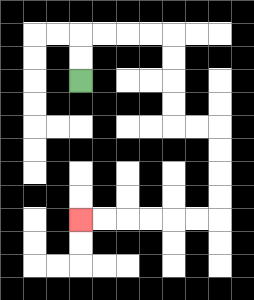{'start': '[3, 3]', 'end': '[3, 9]', 'path_directions': 'U,U,R,R,R,R,D,D,D,D,R,R,D,D,D,D,L,L,L,L,L,L', 'path_coordinates': '[[3, 3], [3, 2], [3, 1], [4, 1], [5, 1], [6, 1], [7, 1], [7, 2], [7, 3], [7, 4], [7, 5], [8, 5], [9, 5], [9, 6], [9, 7], [9, 8], [9, 9], [8, 9], [7, 9], [6, 9], [5, 9], [4, 9], [3, 9]]'}